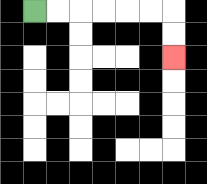{'start': '[1, 0]', 'end': '[7, 2]', 'path_directions': 'R,R,R,R,R,R,D,D', 'path_coordinates': '[[1, 0], [2, 0], [3, 0], [4, 0], [5, 0], [6, 0], [7, 0], [7, 1], [7, 2]]'}